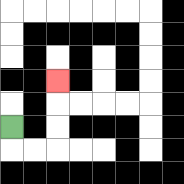{'start': '[0, 5]', 'end': '[2, 3]', 'path_directions': 'D,R,R,U,U,U', 'path_coordinates': '[[0, 5], [0, 6], [1, 6], [2, 6], [2, 5], [2, 4], [2, 3]]'}